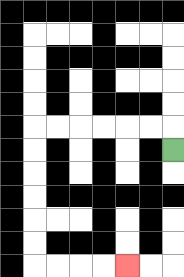{'start': '[7, 6]', 'end': '[5, 11]', 'path_directions': 'U,L,L,L,L,L,L,D,D,D,D,D,D,R,R,R,R', 'path_coordinates': '[[7, 6], [7, 5], [6, 5], [5, 5], [4, 5], [3, 5], [2, 5], [1, 5], [1, 6], [1, 7], [1, 8], [1, 9], [1, 10], [1, 11], [2, 11], [3, 11], [4, 11], [5, 11]]'}